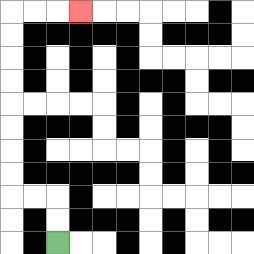{'start': '[2, 10]', 'end': '[3, 0]', 'path_directions': 'U,U,L,L,U,U,U,U,U,U,U,U,R,R,R', 'path_coordinates': '[[2, 10], [2, 9], [2, 8], [1, 8], [0, 8], [0, 7], [0, 6], [0, 5], [0, 4], [0, 3], [0, 2], [0, 1], [0, 0], [1, 0], [2, 0], [3, 0]]'}